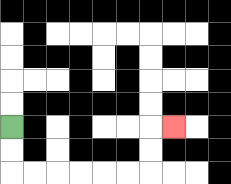{'start': '[0, 5]', 'end': '[7, 5]', 'path_directions': 'D,D,R,R,R,R,R,R,U,U,R', 'path_coordinates': '[[0, 5], [0, 6], [0, 7], [1, 7], [2, 7], [3, 7], [4, 7], [5, 7], [6, 7], [6, 6], [6, 5], [7, 5]]'}